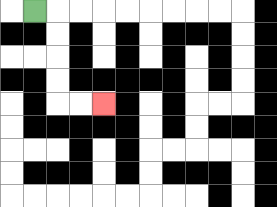{'start': '[1, 0]', 'end': '[4, 4]', 'path_directions': 'R,D,D,D,D,R,R', 'path_coordinates': '[[1, 0], [2, 0], [2, 1], [2, 2], [2, 3], [2, 4], [3, 4], [4, 4]]'}